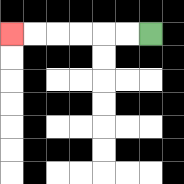{'start': '[6, 1]', 'end': '[0, 1]', 'path_directions': 'L,L,L,L,L,L', 'path_coordinates': '[[6, 1], [5, 1], [4, 1], [3, 1], [2, 1], [1, 1], [0, 1]]'}